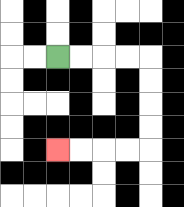{'start': '[2, 2]', 'end': '[2, 6]', 'path_directions': 'R,R,R,R,D,D,D,D,L,L,L,L', 'path_coordinates': '[[2, 2], [3, 2], [4, 2], [5, 2], [6, 2], [6, 3], [6, 4], [6, 5], [6, 6], [5, 6], [4, 6], [3, 6], [2, 6]]'}